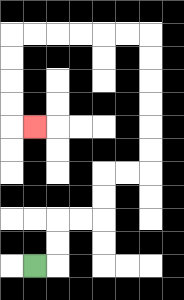{'start': '[1, 11]', 'end': '[1, 5]', 'path_directions': 'R,U,U,R,R,U,U,R,R,U,U,U,U,U,U,L,L,L,L,L,L,D,D,D,D,R', 'path_coordinates': '[[1, 11], [2, 11], [2, 10], [2, 9], [3, 9], [4, 9], [4, 8], [4, 7], [5, 7], [6, 7], [6, 6], [6, 5], [6, 4], [6, 3], [6, 2], [6, 1], [5, 1], [4, 1], [3, 1], [2, 1], [1, 1], [0, 1], [0, 2], [0, 3], [0, 4], [0, 5], [1, 5]]'}